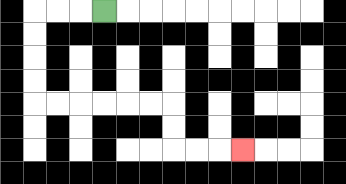{'start': '[4, 0]', 'end': '[10, 6]', 'path_directions': 'L,L,L,D,D,D,D,R,R,R,R,R,R,D,D,R,R,R', 'path_coordinates': '[[4, 0], [3, 0], [2, 0], [1, 0], [1, 1], [1, 2], [1, 3], [1, 4], [2, 4], [3, 4], [4, 4], [5, 4], [6, 4], [7, 4], [7, 5], [7, 6], [8, 6], [9, 6], [10, 6]]'}